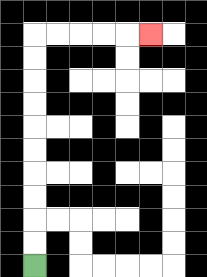{'start': '[1, 11]', 'end': '[6, 1]', 'path_directions': 'U,U,U,U,U,U,U,U,U,U,R,R,R,R,R', 'path_coordinates': '[[1, 11], [1, 10], [1, 9], [1, 8], [1, 7], [1, 6], [1, 5], [1, 4], [1, 3], [1, 2], [1, 1], [2, 1], [3, 1], [4, 1], [5, 1], [6, 1]]'}